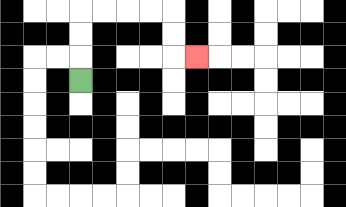{'start': '[3, 3]', 'end': '[8, 2]', 'path_directions': 'U,U,U,R,R,R,R,D,D,R', 'path_coordinates': '[[3, 3], [3, 2], [3, 1], [3, 0], [4, 0], [5, 0], [6, 0], [7, 0], [7, 1], [7, 2], [8, 2]]'}